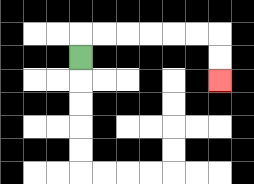{'start': '[3, 2]', 'end': '[9, 3]', 'path_directions': 'U,R,R,R,R,R,R,D,D', 'path_coordinates': '[[3, 2], [3, 1], [4, 1], [5, 1], [6, 1], [7, 1], [8, 1], [9, 1], [9, 2], [9, 3]]'}